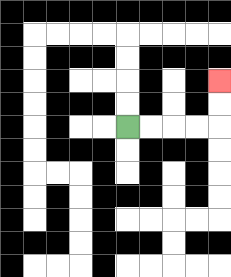{'start': '[5, 5]', 'end': '[9, 3]', 'path_directions': 'R,R,R,R,U,U', 'path_coordinates': '[[5, 5], [6, 5], [7, 5], [8, 5], [9, 5], [9, 4], [9, 3]]'}